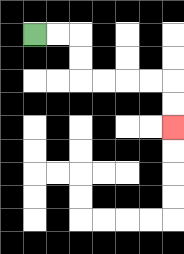{'start': '[1, 1]', 'end': '[7, 5]', 'path_directions': 'R,R,D,D,R,R,R,R,D,D', 'path_coordinates': '[[1, 1], [2, 1], [3, 1], [3, 2], [3, 3], [4, 3], [5, 3], [6, 3], [7, 3], [7, 4], [7, 5]]'}